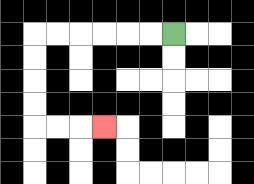{'start': '[7, 1]', 'end': '[4, 5]', 'path_directions': 'L,L,L,L,L,L,D,D,D,D,R,R,R', 'path_coordinates': '[[7, 1], [6, 1], [5, 1], [4, 1], [3, 1], [2, 1], [1, 1], [1, 2], [1, 3], [1, 4], [1, 5], [2, 5], [3, 5], [4, 5]]'}